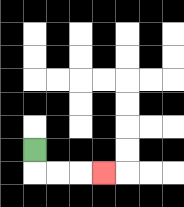{'start': '[1, 6]', 'end': '[4, 7]', 'path_directions': 'D,R,R,R', 'path_coordinates': '[[1, 6], [1, 7], [2, 7], [3, 7], [4, 7]]'}